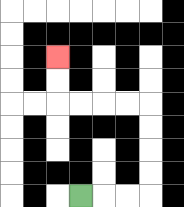{'start': '[3, 8]', 'end': '[2, 2]', 'path_directions': 'R,R,R,U,U,U,U,L,L,L,L,U,U', 'path_coordinates': '[[3, 8], [4, 8], [5, 8], [6, 8], [6, 7], [6, 6], [6, 5], [6, 4], [5, 4], [4, 4], [3, 4], [2, 4], [2, 3], [2, 2]]'}